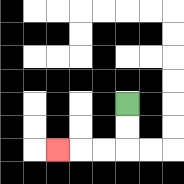{'start': '[5, 4]', 'end': '[2, 6]', 'path_directions': 'D,D,L,L,L', 'path_coordinates': '[[5, 4], [5, 5], [5, 6], [4, 6], [3, 6], [2, 6]]'}